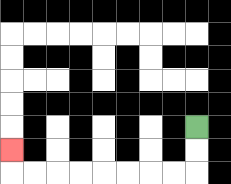{'start': '[8, 5]', 'end': '[0, 6]', 'path_directions': 'D,D,L,L,L,L,L,L,L,L,U', 'path_coordinates': '[[8, 5], [8, 6], [8, 7], [7, 7], [6, 7], [5, 7], [4, 7], [3, 7], [2, 7], [1, 7], [0, 7], [0, 6]]'}